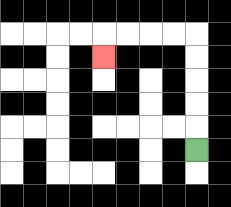{'start': '[8, 6]', 'end': '[4, 2]', 'path_directions': 'U,U,U,U,U,L,L,L,L,D', 'path_coordinates': '[[8, 6], [8, 5], [8, 4], [8, 3], [8, 2], [8, 1], [7, 1], [6, 1], [5, 1], [4, 1], [4, 2]]'}